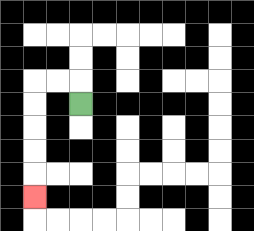{'start': '[3, 4]', 'end': '[1, 8]', 'path_directions': 'U,L,L,D,D,D,D,D', 'path_coordinates': '[[3, 4], [3, 3], [2, 3], [1, 3], [1, 4], [1, 5], [1, 6], [1, 7], [1, 8]]'}